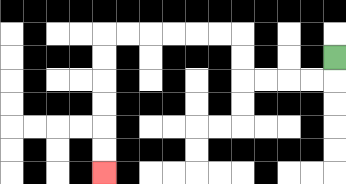{'start': '[14, 2]', 'end': '[4, 7]', 'path_directions': 'D,L,L,L,L,U,U,L,L,L,L,L,L,D,D,D,D,D,D', 'path_coordinates': '[[14, 2], [14, 3], [13, 3], [12, 3], [11, 3], [10, 3], [10, 2], [10, 1], [9, 1], [8, 1], [7, 1], [6, 1], [5, 1], [4, 1], [4, 2], [4, 3], [4, 4], [4, 5], [4, 6], [4, 7]]'}